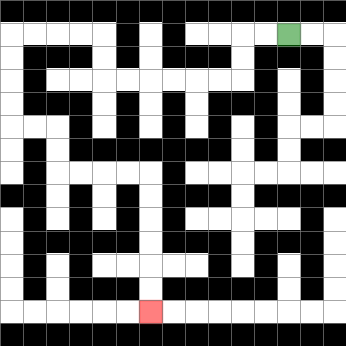{'start': '[12, 1]', 'end': '[6, 13]', 'path_directions': 'L,L,D,D,L,L,L,L,L,L,U,U,L,L,L,L,D,D,D,D,R,R,D,D,R,R,R,R,D,D,D,D,D,D', 'path_coordinates': '[[12, 1], [11, 1], [10, 1], [10, 2], [10, 3], [9, 3], [8, 3], [7, 3], [6, 3], [5, 3], [4, 3], [4, 2], [4, 1], [3, 1], [2, 1], [1, 1], [0, 1], [0, 2], [0, 3], [0, 4], [0, 5], [1, 5], [2, 5], [2, 6], [2, 7], [3, 7], [4, 7], [5, 7], [6, 7], [6, 8], [6, 9], [6, 10], [6, 11], [6, 12], [6, 13]]'}